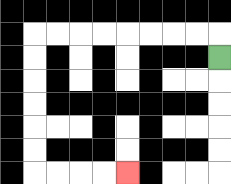{'start': '[9, 2]', 'end': '[5, 7]', 'path_directions': 'U,L,L,L,L,L,L,L,L,D,D,D,D,D,D,R,R,R,R', 'path_coordinates': '[[9, 2], [9, 1], [8, 1], [7, 1], [6, 1], [5, 1], [4, 1], [3, 1], [2, 1], [1, 1], [1, 2], [1, 3], [1, 4], [1, 5], [1, 6], [1, 7], [2, 7], [3, 7], [4, 7], [5, 7]]'}